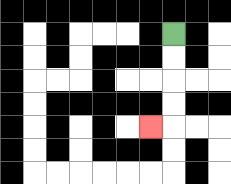{'start': '[7, 1]', 'end': '[6, 5]', 'path_directions': 'D,D,D,D,L', 'path_coordinates': '[[7, 1], [7, 2], [7, 3], [7, 4], [7, 5], [6, 5]]'}